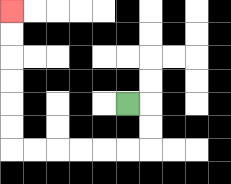{'start': '[5, 4]', 'end': '[0, 0]', 'path_directions': 'R,D,D,L,L,L,L,L,L,U,U,U,U,U,U', 'path_coordinates': '[[5, 4], [6, 4], [6, 5], [6, 6], [5, 6], [4, 6], [3, 6], [2, 6], [1, 6], [0, 6], [0, 5], [0, 4], [0, 3], [0, 2], [0, 1], [0, 0]]'}